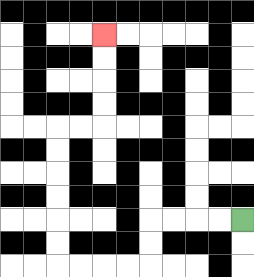{'start': '[10, 9]', 'end': '[4, 1]', 'path_directions': 'L,L,L,L,D,D,L,L,L,L,U,U,U,U,U,U,R,R,U,U,U,U', 'path_coordinates': '[[10, 9], [9, 9], [8, 9], [7, 9], [6, 9], [6, 10], [6, 11], [5, 11], [4, 11], [3, 11], [2, 11], [2, 10], [2, 9], [2, 8], [2, 7], [2, 6], [2, 5], [3, 5], [4, 5], [4, 4], [4, 3], [4, 2], [4, 1]]'}